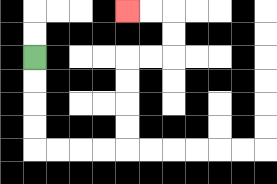{'start': '[1, 2]', 'end': '[5, 0]', 'path_directions': 'D,D,D,D,R,R,R,R,U,U,U,U,R,R,U,U,L,L', 'path_coordinates': '[[1, 2], [1, 3], [1, 4], [1, 5], [1, 6], [2, 6], [3, 6], [4, 6], [5, 6], [5, 5], [5, 4], [5, 3], [5, 2], [6, 2], [7, 2], [7, 1], [7, 0], [6, 0], [5, 0]]'}